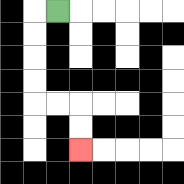{'start': '[2, 0]', 'end': '[3, 6]', 'path_directions': 'L,D,D,D,D,R,R,D,D', 'path_coordinates': '[[2, 0], [1, 0], [1, 1], [1, 2], [1, 3], [1, 4], [2, 4], [3, 4], [3, 5], [3, 6]]'}